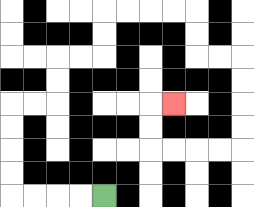{'start': '[4, 8]', 'end': '[7, 4]', 'path_directions': 'L,L,L,L,U,U,U,U,R,R,U,U,R,R,U,U,R,R,R,R,D,D,R,R,D,D,D,D,L,L,L,L,U,U,R', 'path_coordinates': '[[4, 8], [3, 8], [2, 8], [1, 8], [0, 8], [0, 7], [0, 6], [0, 5], [0, 4], [1, 4], [2, 4], [2, 3], [2, 2], [3, 2], [4, 2], [4, 1], [4, 0], [5, 0], [6, 0], [7, 0], [8, 0], [8, 1], [8, 2], [9, 2], [10, 2], [10, 3], [10, 4], [10, 5], [10, 6], [9, 6], [8, 6], [7, 6], [6, 6], [6, 5], [6, 4], [7, 4]]'}